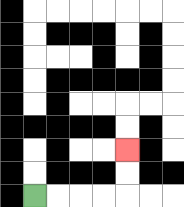{'start': '[1, 8]', 'end': '[5, 6]', 'path_directions': 'R,R,R,R,U,U', 'path_coordinates': '[[1, 8], [2, 8], [3, 8], [4, 8], [5, 8], [5, 7], [5, 6]]'}